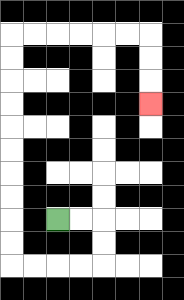{'start': '[2, 9]', 'end': '[6, 4]', 'path_directions': 'R,R,D,D,L,L,L,L,U,U,U,U,U,U,U,U,U,U,R,R,R,R,R,R,D,D,D', 'path_coordinates': '[[2, 9], [3, 9], [4, 9], [4, 10], [4, 11], [3, 11], [2, 11], [1, 11], [0, 11], [0, 10], [0, 9], [0, 8], [0, 7], [0, 6], [0, 5], [0, 4], [0, 3], [0, 2], [0, 1], [1, 1], [2, 1], [3, 1], [4, 1], [5, 1], [6, 1], [6, 2], [6, 3], [6, 4]]'}